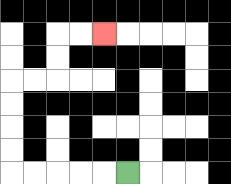{'start': '[5, 7]', 'end': '[4, 1]', 'path_directions': 'L,L,L,L,L,U,U,U,U,R,R,U,U,R,R', 'path_coordinates': '[[5, 7], [4, 7], [3, 7], [2, 7], [1, 7], [0, 7], [0, 6], [0, 5], [0, 4], [0, 3], [1, 3], [2, 3], [2, 2], [2, 1], [3, 1], [4, 1]]'}